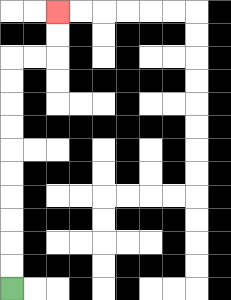{'start': '[0, 12]', 'end': '[2, 0]', 'path_directions': 'U,U,U,U,U,U,U,U,U,U,R,R,U,U', 'path_coordinates': '[[0, 12], [0, 11], [0, 10], [0, 9], [0, 8], [0, 7], [0, 6], [0, 5], [0, 4], [0, 3], [0, 2], [1, 2], [2, 2], [2, 1], [2, 0]]'}